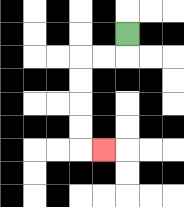{'start': '[5, 1]', 'end': '[4, 6]', 'path_directions': 'D,L,L,D,D,D,D,R', 'path_coordinates': '[[5, 1], [5, 2], [4, 2], [3, 2], [3, 3], [3, 4], [3, 5], [3, 6], [4, 6]]'}